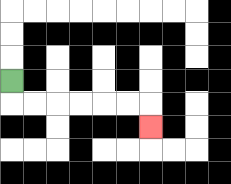{'start': '[0, 3]', 'end': '[6, 5]', 'path_directions': 'D,R,R,R,R,R,R,D', 'path_coordinates': '[[0, 3], [0, 4], [1, 4], [2, 4], [3, 4], [4, 4], [5, 4], [6, 4], [6, 5]]'}